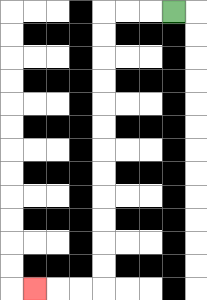{'start': '[7, 0]', 'end': '[1, 12]', 'path_directions': 'L,L,L,D,D,D,D,D,D,D,D,D,D,D,D,L,L,L', 'path_coordinates': '[[7, 0], [6, 0], [5, 0], [4, 0], [4, 1], [4, 2], [4, 3], [4, 4], [4, 5], [4, 6], [4, 7], [4, 8], [4, 9], [4, 10], [4, 11], [4, 12], [3, 12], [2, 12], [1, 12]]'}